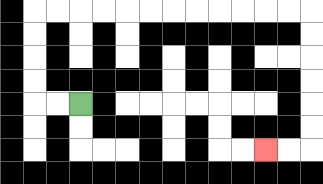{'start': '[3, 4]', 'end': '[11, 6]', 'path_directions': 'L,L,U,U,U,U,R,R,R,R,R,R,R,R,R,R,R,R,D,D,D,D,D,D,L,L', 'path_coordinates': '[[3, 4], [2, 4], [1, 4], [1, 3], [1, 2], [1, 1], [1, 0], [2, 0], [3, 0], [4, 0], [5, 0], [6, 0], [7, 0], [8, 0], [9, 0], [10, 0], [11, 0], [12, 0], [13, 0], [13, 1], [13, 2], [13, 3], [13, 4], [13, 5], [13, 6], [12, 6], [11, 6]]'}